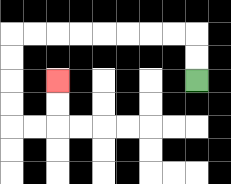{'start': '[8, 3]', 'end': '[2, 3]', 'path_directions': 'U,U,L,L,L,L,L,L,L,L,D,D,D,D,R,R,U,U', 'path_coordinates': '[[8, 3], [8, 2], [8, 1], [7, 1], [6, 1], [5, 1], [4, 1], [3, 1], [2, 1], [1, 1], [0, 1], [0, 2], [0, 3], [0, 4], [0, 5], [1, 5], [2, 5], [2, 4], [2, 3]]'}